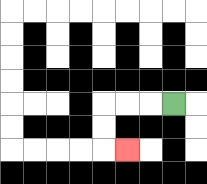{'start': '[7, 4]', 'end': '[5, 6]', 'path_directions': 'L,L,L,D,D,R', 'path_coordinates': '[[7, 4], [6, 4], [5, 4], [4, 4], [4, 5], [4, 6], [5, 6]]'}